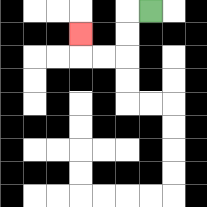{'start': '[6, 0]', 'end': '[3, 1]', 'path_directions': 'L,D,D,L,L,U', 'path_coordinates': '[[6, 0], [5, 0], [5, 1], [5, 2], [4, 2], [3, 2], [3, 1]]'}